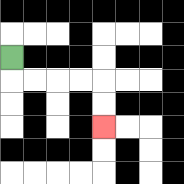{'start': '[0, 2]', 'end': '[4, 5]', 'path_directions': 'D,R,R,R,R,D,D', 'path_coordinates': '[[0, 2], [0, 3], [1, 3], [2, 3], [3, 3], [4, 3], [4, 4], [4, 5]]'}